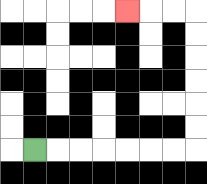{'start': '[1, 6]', 'end': '[5, 0]', 'path_directions': 'R,R,R,R,R,R,R,U,U,U,U,U,U,L,L,L', 'path_coordinates': '[[1, 6], [2, 6], [3, 6], [4, 6], [5, 6], [6, 6], [7, 6], [8, 6], [8, 5], [8, 4], [8, 3], [8, 2], [8, 1], [8, 0], [7, 0], [6, 0], [5, 0]]'}